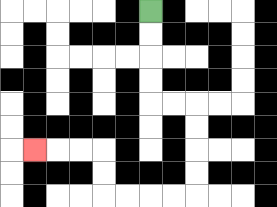{'start': '[6, 0]', 'end': '[1, 6]', 'path_directions': 'D,D,D,D,R,R,D,D,D,D,L,L,L,L,U,U,L,L,L', 'path_coordinates': '[[6, 0], [6, 1], [6, 2], [6, 3], [6, 4], [7, 4], [8, 4], [8, 5], [8, 6], [8, 7], [8, 8], [7, 8], [6, 8], [5, 8], [4, 8], [4, 7], [4, 6], [3, 6], [2, 6], [1, 6]]'}